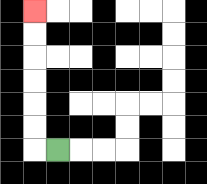{'start': '[2, 6]', 'end': '[1, 0]', 'path_directions': 'L,U,U,U,U,U,U', 'path_coordinates': '[[2, 6], [1, 6], [1, 5], [1, 4], [1, 3], [1, 2], [1, 1], [1, 0]]'}